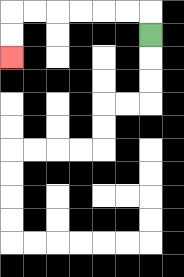{'start': '[6, 1]', 'end': '[0, 2]', 'path_directions': 'U,L,L,L,L,L,L,D,D', 'path_coordinates': '[[6, 1], [6, 0], [5, 0], [4, 0], [3, 0], [2, 0], [1, 0], [0, 0], [0, 1], [0, 2]]'}